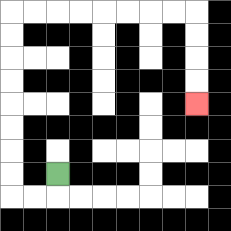{'start': '[2, 7]', 'end': '[8, 4]', 'path_directions': 'D,L,L,U,U,U,U,U,U,U,U,R,R,R,R,R,R,R,R,D,D,D,D', 'path_coordinates': '[[2, 7], [2, 8], [1, 8], [0, 8], [0, 7], [0, 6], [0, 5], [0, 4], [0, 3], [0, 2], [0, 1], [0, 0], [1, 0], [2, 0], [3, 0], [4, 0], [5, 0], [6, 0], [7, 0], [8, 0], [8, 1], [8, 2], [8, 3], [8, 4]]'}